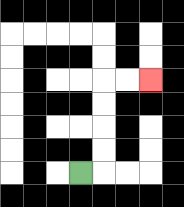{'start': '[3, 7]', 'end': '[6, 3]', 'path_directions': 'R,U,U,U,U,R,R', 'path_coordinates': '[[3, 7], [4, 7], [4, 6], [4, 5], [4, 4], [4, 3], [5, 3], [6, 3]]'}